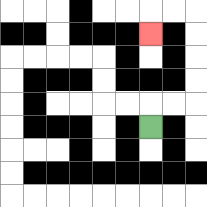{'start': '[6, 5]', 'end': '[6, 1]', 'path_directions': 'U,R,R,U,U,U,U,L,L,D', 'path_coordinates': '[[6, 5], [6, 4], [7, 4], [8, 4], [8, 3], [8, 2], [8, 1], [8, 0], [7, 0], [6, 0], [6, 1]]'}